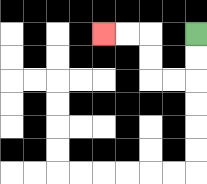{'start': '[8, 1]', 'end': '[4, 1]', 'path_directions': 'D,D,L,L,U,U,L,L', 'path_coordinates': '[[8, 1], [8, 2], [8, 3], [7, 3], [6, 3], [6, 2], [6, 1], [5, 1], [4, 1]]'}